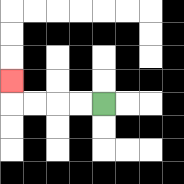{'start': '[4, 4]', 'end': '[0, 3]', 'path_directions': 'L,L,L,L,U', 'path_coordinates': '[[4, 4], [3, 4], [2, 4], [1, 4], [0, 4], [0, 3]]'}